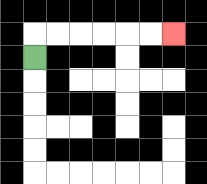{'start': '[1, 2]', 'end': '[7, 1]', 'path_directions': 'U,R,R,R,R,R,R', 'path_coordinates': '[[1, 2], [1, 1], [2, 1], [3, 1], [4, 1], [5, 1], [6, 1], [7, 1]]'}